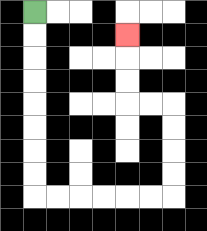{'start': '[1, 0]', 'end': '[5, 1]', 'path_directions': 'D,D,D,D,D,D,D,D,R,R,R,R,R,R,U,U,U,U,L,L,U,U,U', 'path_coordinates': '[[1, 0], [1, 1], [1, 2], [1, 3], [1, 4], [1, 5], [1, 6], [1, 7], [1, 8], [2, 8], [3, 8], [4, 8], [5, 8], [6, 8], [7, 8], [7, 7], [7, 6], [7, 5], [7, 4], [6, 4], [5, 4], [5, 3], [5, 2], [5, 1]]'}